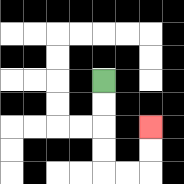{'start': '[4, 3]', 'end': '[6, 5]', 'path_directions': 'D,D,D,D,R,R,U,U', 'path_coordinates': '[[4, 3], [4, 4], [4, 5], [4, 6], [4, 7], [5, 7], [6, 7], [6, 6], [6, 5]]'}